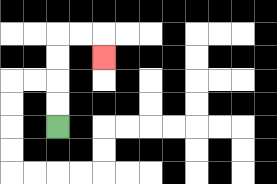{'start': '[2, 5]', 'end': '[4, 2]', 'path_directions': 'U,U,U,U,R,R,D', 'path_coordinates': '[[2, 5], [2, 4], [2, 3], [2, 2], [2, 1], [3, 1], [4, 1], [4, 2]]'}